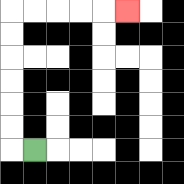{'start': '[1, 6]', 'end': '[5, 0]', 'path_directions': 'L,U,U,U,U,U,U,R,R,R,R,R', 'path_coordinates': '[[1, 6], [0, 6], [0, 5], [0, 4], [0, 3], [0, 2], [0, 1], [0, 0], [1, 0], [2, 0], [3, 0], [4, 0], [5, 0]]'}